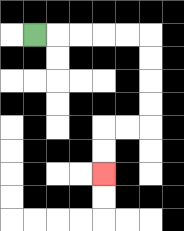{'start': '[1, 1]', 'end': '[4, 7]', 'path_directions': 'R,R,R,R,R,D,D,D,D,L,L,D,D', 'path_coordinates': '[[1, 1], [2, 1], [3, 1], [4, 1], [5, 1], [6, 1], [6, 2], [6, 3], [6, 4], [6, 5], [5, 5], [4, 5], [4, 6], [4, 7]]'}